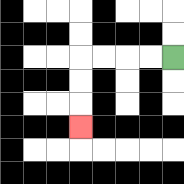{'start': '[7, 2]', 'end': '[3, 5]', 'path_directions': 'L,L,L,L,D,D,D', 'path_coordinates': '[[7, 2], [6, 2], [5, 2], [4, 2], [3, 2], [3, 3], [3, 4], [3, 5]]'}